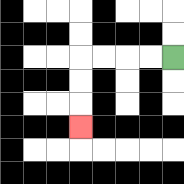{'start': '[7, 2]', 'end': '[3, 5]', 'path_directions': 'L,L,L,L,D,D,D', 'path_coordinates': '[[7, 2], [6, 2], [5, 2], [4, 2], [3, 2], [3, 3], [3, 4], [3, 5]]'}